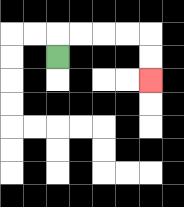{'start': '[2, 2]', 'end': '[6, 3]', 'path_directions': 'U,R,R,R,R,D,D', 'path_coordinates': '[[2, 2], [2, 1], [3, 1], [4, 1], [5, 1], [6, 1], [6, 2], [6, 3]]'}